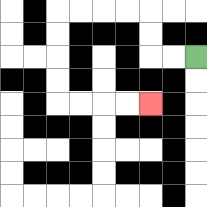{'start': '[8, 2]', 'end': '[6, 4]', 'path_directions': 'L,L,U,U,L,L,L,L,D,D,D,D,R,R,R,R', 'path_coordinates': '[[8, 2], [7, 2], [6, 2], [6, 1], [6, 0], [5, 0], [4, 0], [3, 0], [2, 0], [2, 1], [2, 2], [2, 3], [2, 4], [3, 4], [4, 4], [5, 4], [6, 4]]'}